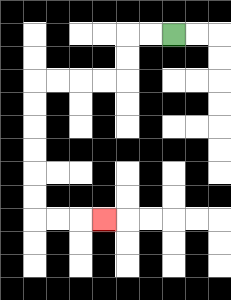{'start': '[7, 1]', 'end': '[4, 9]', 'path_directions': 'L,L,D,D,L,L,L,L,D,D,D,D,D,D,R,R,R', 'path_coordinates': '[[7, 1], [6, 1], [5, 1], [5, 2], [5, 3], [4, 3], [3, 3], [2, 3], [1, 3], [1, 4], [1, 5], [1, 6], [1, 7], [1, 8], [1, 9], [2, 9], [3, 9], [4, 9]]'}